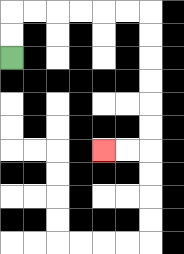{'start': '[0, 2]', 'end': '[4, 6]', 'path_directions': 'U,U,R,R,R,R,R,R,D,D,D,D,D,D,L,L', 'path_coordinates': '[[0, 2], [0, 1], [0, 0], [1, 0], [2, 0], [3, 0], [4, 0], [5, 0], [6, 0], [6, 1], [6, 2], [6, 3], [6, 4], [6, 5], [6, 6], [5, 6], [4, 6]]'}